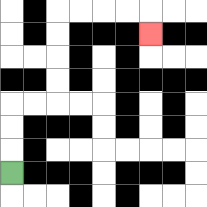{'start': '[0, 7]', 'end': '[6, 1]', 'path_directions': 'U,U,U,R,R,U,U,U,U,R,R,R,R,D', 'path_coordinates': '[[0, 7], [0, 6], [0, 5], [0, 4], [1, 4], [2, 4], [2, 3], [2, 2], [2, 1], [2, 0], [3, 0], [4, 0], [5, 0], [6, 0], [6, 1]]'}